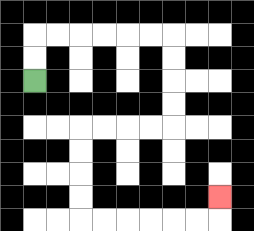{'start': '[1, 3]', 'end': '[9, 8]', 'path_directions': 'U,U,R,R,R,R,R,R,D,D,D,D,L,L,L,L,D,D,D,D,R,R,R,R,R,R,U', 'path_coordinates': '[[1, 3], [1, 2], [1, 1], [2, 1], [3, 1], [4, 1], [5, 1], [6, 1], [7, 1], [7, 2], [7, 3], [7, 4], [7, 5], [6, 5], [5, 5], [4, 5], [3, 5], [3, 6], [3, 7], [3, 8], [3, 9], [4, 9], [5, 9], [6, 9], [7, 9], [8, 9], [9, 9], [9, 8]]'}